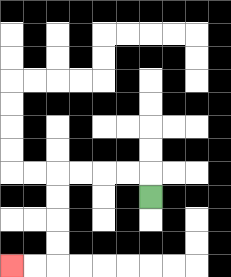{'start': '[6, 8]', 'end': '[0, 11]', 'path_directions': 'U,L,L,L,L,D,D,D,D,L,L', 'path_coordinates': '[[6, 8], [6, 7], [5, 7], [4, 7], [3, 7], [2, 7], [2, 8], [2, 9], [2, 10], [2, 11], [1, 11], [0, 11]]'}